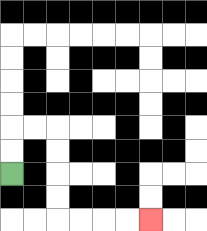{'start': '[0, 7]', 'end': '[6, 9]', 'path_directions': 'U,U,R,R,D,D,D,D,R,R,R,R', 'path_coordinates': '[[0, 7], [0, 6], [0, 5], [1, 5], [2, 5], [2, 6], [2, 7], [2, 8], [2, 9], [3, 9], [4, 9], [5, 9], [6, 9]]'}